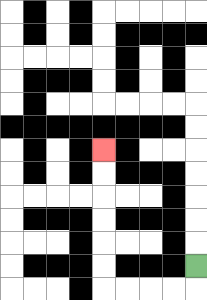{'start': '[8, 11]', 'end': '[4, 6]', 'path_directions': 'D,L,L,L,L,U,U,U,U,U,U', 'path_coordinates': '[[8, 11], [8, 12], [7, 12], [6, 12], [5, 12], [4, 12], [4, 11], [4, 10], [4, 9], [4, 8], [4, 7], [4, 6]]'}